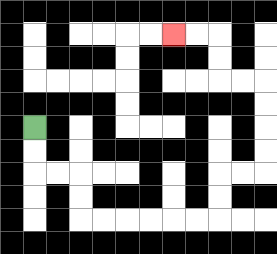{'start': '[1, 5]', 'end': '[7, 1]', 'path_directions': 'D,D,R,R,D,D,R,R,R,R,R,R,U,U,R,R,U,U,U,U,L,L,U,U,L,L', 'path_coordinates': '[[1, 5], [1, 6], [1, 7], [2, 7], [3, 7], [3, 8], [3, 9], [4, 9], [5, 9], [6, 9], [7, 9], [8, 9], [9, 9], [9, 8], [9, 7], [10, 7], [11, 7], [11, 6], [11, 5], [11, 4], [11, 3], [10, 3], [9, 3], [9, 2], [9, 1], [8, 1], [7, 1]]'}